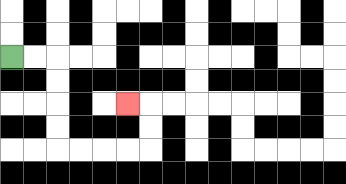{'start': '[0, 2]', 'end': '[5, 4]', 'path_directions': 'R,R,D,D,D,D,R,R,R,R,U,U,L', 'path_coordinates': '[[0, 2], [1, 2], [2, 2], [2, 3], [2, 4], [2, 5], [2, 6], [3, 6], [4, 6], [5, 6], [6, 6], [6, 5], [6, 4], [5, 4]]'}